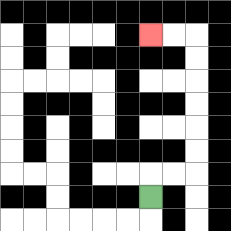{'start': '[6, 8]', 'end': '[6, 1]', 'path_directions': 'U,R,R,U,U,U,U,U,U,L,L', 'path_coordinates': '[[6, 8], [6, 7], [7, 7], [8, 7], [8, 6], [8, 5], [8, 4], [8, 3], [8, 2], [8, 1], [7, 1], [6, 1]]'}